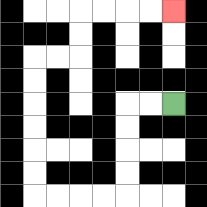{'start': '[7, 4]', 'end': '[7, 0]', 'path_directions': 'L,L,D,D,D,D,L,L,L,L,U,U,U,U,U,U,R,R,U,U,R,R,R,R', 'path_coordinates': '[[7, 4], [6, 4], [5, 4], [5, 5], [5, 6], [5, 7], [5, 8], [4, 8], [3, 8], [2, 8], [1, 8], [1, 7], [1, 6], [1, 5], [1, 4], [1, 3], [1, 2], [2, 2], [3, 2], [3, 1], [3, 0], [4, 0], [5, 0], [6, 0], [7, 0]]'}